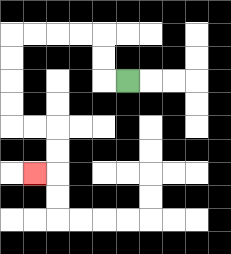{'start': '[5, 3]', 'end': '[1, 7]', 'path_directions': 'L,U,U,L,L,L,L,D,D,D,D,R,R,D,D,L', 'path_coordinates': '[[5, 3], [4, 3], [4, 2], [4, 1], [3, 1], [2, 1], [1, 1], [0, 1], [0, 2], [0, 3], [0, 4], [0, 5], [1, 5], [2, 5], [2, 6], [2, 7], [1, 7]]'}